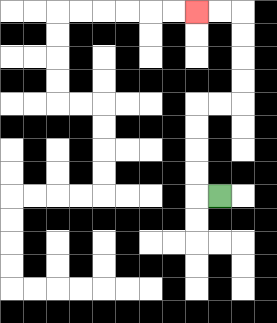{'start': '[9, 8]', 'end': '[8, 0]', 'path_directions': 'L,U,U,U,U,R,R,U,U,U,U,L,L', 'path_coordinates': '[[9, 8], [8, 8], [8, 7], [8, 6], [8, 5], [8, 4], [9, 4], [10, 4], [10, 3], [10, 2], [10, 1], [10, 0], [9, 0], [8, 0]]'}